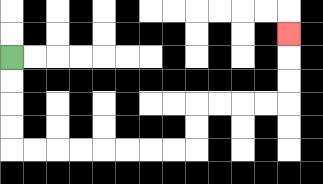{'start': '[0, 2]', 'end': '[12, 1]', 'path_directions': 'D,D,D,D,R,R,R,R,R,R,R,R,U,U,R,R,R,R,U,U,U', 'path_coordinates': '[[0, 2], [0, 3], [0, 4], [0, 5], [0, 6], [1, 6], [2, 6], [3, 6], [4, 6], [5, 6], [6, 6], [7, 6], [8, 6], [8, 5], [8, 4], [9, 4], [10, 4], [11, 4], [12, 4], [12, 3], [12, 2], [12, 1]]'}